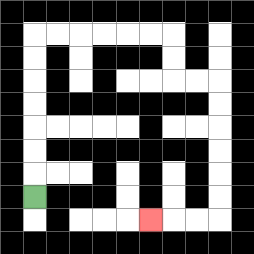{'start': '[1, 8]', 'end': '[6, 9]', 'path_directions': 'U,U,U,U,U,U,U,R,R,R,R,R,R,D,D,R,R,D,D,D,D,D,D,L,L,L', 'path_coordinates': '[[1, 8], [1, 7], [1, 6], [1, 5], [1, 4], [1, 3], [1, 2], [1, 1], [2, 1], [3, 1], [4, 1], [5, 1], [6, 1], [7, 1], [7, 2], [7, 3], [8, 3], [9, 3], [9, 4], [9, 5], [9, 6], [9, 7], [9, 8], [9, 9], [8, 9], [7, 9], [6, 9]]'}